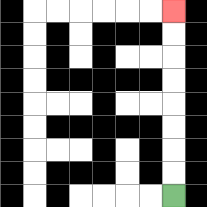{'start': '[7, 8]', 'end': '[7, 0]', 'path_directions': 'U,U,U,U,U,U,U,U', 'path_coordinates': '[[7, 8], [7, 7], [7, 6], [7, 5], [7, 4], [7, 3], [7, 2], [7, 1], [7, 0]]'}